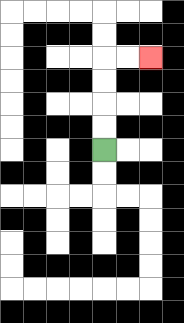{'start': '[4, 6]', 'end': '[6, 2]', 'path_directions': 'U,U,U,U,R,R', 'path_coordinates': '[[4, 6], [4, 5], [4, 4], [4, 3], [4, 2], [5, 2], [6, 2]]'}